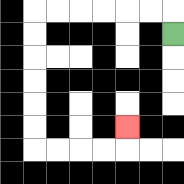{'start': '[7, 1]', 'end': '[5, 5]', 'path_directions': 'U,L,L,L,L,L,L,D,D,D,D,D,D,R,R,R,R,U', 'path_coordinates': '[[7, 1], [7, 0], [6, 0], [5, 0], [4, 0], [3, 0], [2, 0], [1, 0], [1, 1], [1, 2], [1, 3], [1, 4], [1, 5], [1, 6], [2, 6], [3, 6], [4, 6], [5, 6], [5, 5]]'}